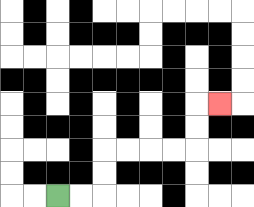{'start': '[2, 8]', 'end': '[9, 4]', 'path_directions': 'R,R,U,U,R,R,R,R,U,U,R', 'path_coordinates': '[[2, 8], [3, 8], [4, 8], [4, 7], [4, 6], [5, 6], [6, 6], [7, 6], [8, 6], [8, 5], [8, 4], [9, 4]]'}